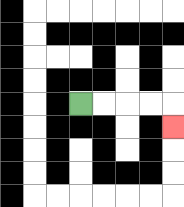{'start': '[3, 4]', 'end': '[7, 5]', 'path_directions': 'R,R,R,R,D', 'path_coordinates': '[[3, 4], [4, 4], [5, 4], [6, 4], [7, 4], [7, 5]]'}